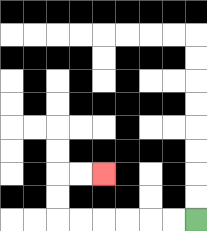{'start': '[8, 9]', 'end': '[4, 7]', 'path_directions': 'L,L,L,L,L,L,U,U,R,R', 'path_coordinates': '[[8, 9], [7, 9], [6, 9], [5, 9], [4, 9], [3, 9], [2, 9], [2, 8], [2, 7], [3, 7], [4, 7]]'}